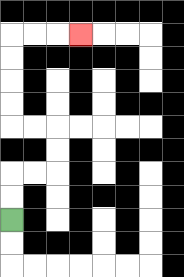{'start': '[0, 9]', 'end': '[3, 1]', 'path_directions': 'U,U,R,R,U,U,L,L,U,U,U,U,R,R,R', 'path_coordinates': '[[0, 9], [0, 8], [0, 7], [1, 7], [2, 7], [2, 6], [2, 5], [1, 5], [0, 5], [0, 4], [0, 3], [0, 2], [0, 1], [1, 1], [2, 1], [3, 1]]'}